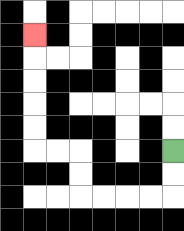{'start': '[7, 6]', 'end': '[1, 1]', 'path_directions': 'D,D,L,L,L,L,U,U,L,L,U,U,U,U,U', 'path_coordinates': '[[7, 6], [7, 7], [7, 8], [6, 8], [5, 8], [4, 8], [3, 8], [3, 7], [3, 6], [2, 6], [1, 6], [1, 5], [1, 4], [1, 3], [1, 2], [1, 1]]'}